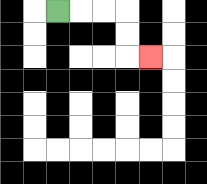{'start': '[2, 0]', 'end': '[6, 2]', 'path_directions': 'R,R,R,D,D,R', 'path_coordinates': '[[2, 0], [3, 0], [4, 0], [5, 0], [5, 1], [5, 2], [6, 2]]'}